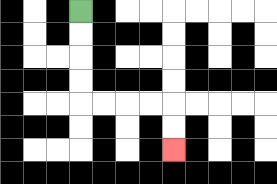{'start': '[3, 0]', 'end': '[7, 6]', 'path_directions': 'D,D,D,D,R,R,R,R,D,D', 'path_coordinates': '[[3, 0], [3, 1], [3, 2], [3, 3], [3, 4], [4, 4], [5, 4], [6, 4], [7, 4], [7, 5], [7, 6]]'}